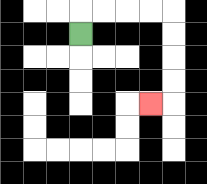{'start': '[3, 1]', 'end': '[6, 4]', 'path_directions': 'U,R,R,R,R,D,D,D,D,L', 'path_coordinates': '[[3, 1], [3, 0], [4, 0], [5, 0], [6, 0], [7, 0], [7, 1], [7, 2], [7, 3], [7, 4], [6, 4]]'}